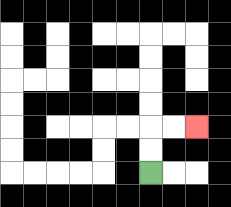{'start': '[6, 7]', 'end': '[8, 5]', 'path_directions': 'U,U,R,R', 'path_coordinates': '[[6, 7], [6, 6], [6, 5], [7, 5], [8, 5]]'}